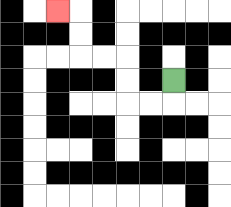{'start': '[7, 3]', 'end': '[2, 0]', 'path_directions': 'D,L,L,U,U,L,L,U,U,L', 'path_coordinates': '[[7, 3], [7, 4], [6, 4], [5, 4], [5, 3], [5, 2], [4, 2], [3, 2], [3, 1], [3, 0], [2, 0]]'}